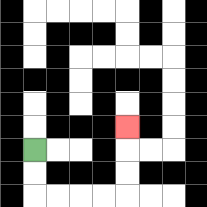{'start': '[1, 6]', 'end': '[5, 5]', 'path_directions': 'D,D,R,R,R,R,U,U,U', 'path_coordinates': '[[1, 6], [1, 7], [1, 8], [2, 8], [3, 8], [4, 8], [5, 8], [5, 7], [5, 6], [5, 5]]'}